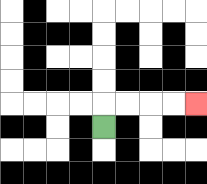{'start': '[4, 5]', 'end': '[8, 4]', 'path_directions': 'U,R,R,R,R', 'path_coordinates': '[[4, 5], [4, 4], [5, 4], [6, 4], [7, 4], [8, 4]]'}